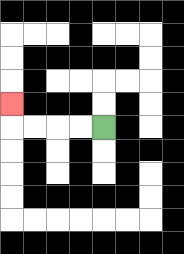{'start': '[4, 5]', 'end': '[0, 4]', 'path_directions': 'L,L,L,L,U', 'path_coordinates': '[[4, 5], [3, 5], [2, 5], [1, 5], [0, 5], [0, 4]]'}